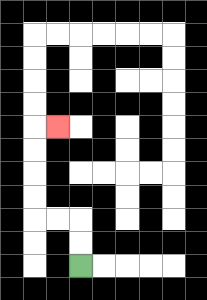{'start': '[3, 11]', 'end': '[2, 5]', 'path_directions': 'U,U,L,L,U,U,U,U,R', 'path_coordinates': '[[3, 11], [3, 10], [3, 9], [2, 9], [1, 9], [1, 8], [1, 7], [1, 6], [1, 5], [2, 5]]'}